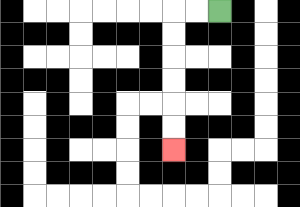{'start': '[9, 0]', 'end': '[7, 6]', 'path_directions': 'L,L,D,D,D,D,D,D', 'path_coordinates': '[[9, 0], [8, 0], [7, 0], [7, 1], [7, 2], [7, 3], [7, 4], [7, 5], [7, 6]]'}